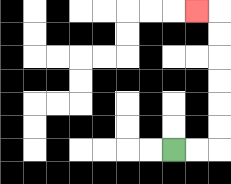{'start': '[7, 6]', 'end': '[8, 0]', 'path_directions': 'R,R,U,U,U,U,U,U,L', 'path_coordinates': '[[7, 6], [8, 6], [9, 6], [9, 5], [9, 4], [9, 3], [9, 2], [9, 1], [9, 0], [8, 0]]'}